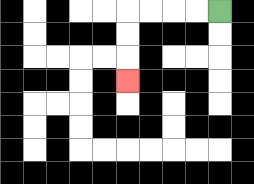{'start': '[9, 0]', 'end': '[5, 3]', 'path_directions': 'L,L,L,L,D,D,D', 'path_coordinates': '[[9, 0], [8, 0], [7, 0], [6, 0], [5, 0], [5, 1], [5, 2], [5, 3]]'}